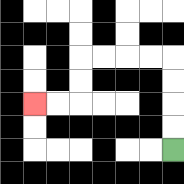{'start': '[7, 6]', 'end': '[1, 4]', 'path_directions': 'U,U,U,U,L,L,L,L,D,D,L,L', 'path_coordinates': '[[7, 6], [7, 5], [7, 4], [7, 3], [7, 2], [6, 2], [5, 2], [4, 2], [3, 2], [3, 3], [3, 4], [2, 4], [1, 4]]'}